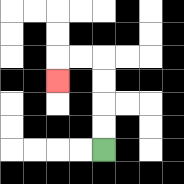{'start': '[4, 6]', 'end': '[2, 3]', 'path_directions': 'U,U,U,U,L,L,D', 'path_coordinates': '[[4, 6], [4, 5], [4, 4], [4, 3], [4, 2], [3, 2], [2, 2], [2, 3]]'}